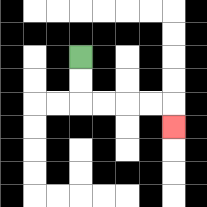{'start': '[3, 2]', 'end': '[7, 5]', 'path_directions': 'D,D,R,R,R,R,D', 'path_coordinates': '[[3, 2], [3, 3], [3, 4], [4, 4], [5, 4], [6, 4], [7, 4], [7, 5]]'}